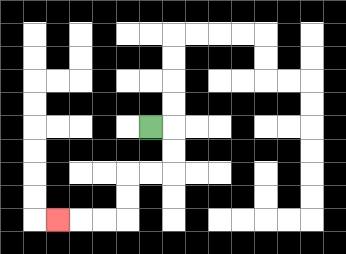{'start': '[6, 5]', 'end': '[2, 9]', 'path_directions': 'R,D,D,L,L,D,D,L,L,L', 'path_coordinates': '[[6, 5], [7, 5], [7, 6], [7, 7], [6, 7], [5, 7], [5, 8], [5, 9], [4, 9], [3, 9], [2, 9]]'}